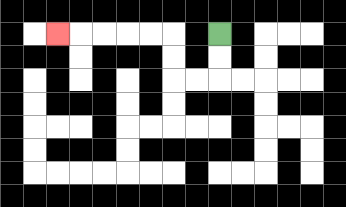{'start': '[9, 1]', 'end': '[2, 1]', 'path_directions': 'D,D,L,L,U,U,L,L,L,L,L', 'path_coordinates': '[[9, 1], [9, 2], [9, 3], [8, 3], [7, 3], [7, 2], [7, 1], [6, 1], [5, 1], [4, 1], [3, 1], [2, 1]]'}